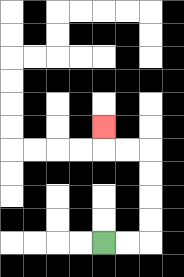{'start': '[4, 10]', 'end': '[4, 5]', 'path_directions': 'R,R,U,U,U,U,L,L,U', 'path_coordinates': '[[4, 10], [5, 10], [6, 10], [6, 9], [6, 8], [6, 7], [6, 6], [5, 6], [4, 6], [4, 5]]'}